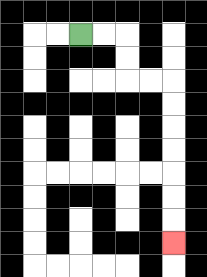{'start': '[3, 1]', 'end': '[7, 10]', 'path_directions': 'R,R,D,D,R,R,D,D,D,D,D,D,D', 'path_coordinates': '[[3, 1], [4, 1], [5, 1], [5, 2], [5, 3], [6, 3], [7, 3], [7, 4], [7, 5], [7, 6], [7, 7], [7, 8], [7, 9], [7, 10]]'}